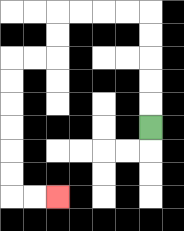{'start': '[6, 5]', 'end': '[2, 8]', 'path_directions': 'U,U,U,U,U,L,L,L,L,D,D,L,L,D,D,D,D,D,D,R,R', 'path_coordinates': '[[6, 5], [6, 4], [6, 3], [6, 2], [6, 1], [6, 0], [5, 0], [4, 0], [3, 0], [2, 0], [2, 1], [2, 2], [1, 2], [0, 2], [0, 3], [0, 4], [0, 5], [0, 6], [0, 7], [0, 8], [1, 8], [2, 8]]'}